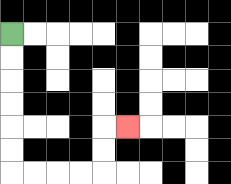{'start': '[0, 1]', 'end': '[5, 5]', 'path_directions': 'D,D,D,D,D,D,R,R,R,R,U,U,R', 'path_coordinates': '[[0, 1], [0, 2], [0, 3], [0, 4], [0, 5], [0, 6], [0, 7], [1, 7], [2, 7], [3, 7], [4, 7], [4, 6], [4, 5], [5, 5]]'}